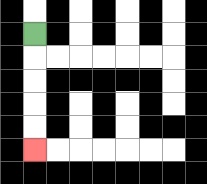{'start': '[1, 1]', 'end': '[1, 6]', 'path_directions': 'D,D,D,D,D', 'path_coordinates': '[[1, 1], [1, 2], [1, 3], [1, 4], [1, 5], [1, 6]]'}